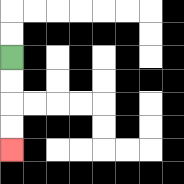{'start': '[0, 2]', 'end': '[0, 6]', 'path_directions': 'D,D,D,D', 'path_coordinates': '[[0, 2], [0, 3], [0, 4], [0, 5], [0, 6]]'}